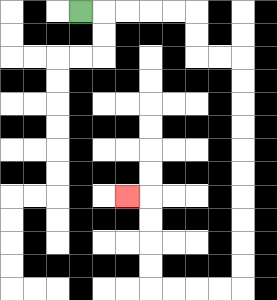{'start': '[3, 0]', 'end': '[5, 8]', 'path_directions': 'R,R,R,R,R,D,D,R,R,D,D,D,D,D,D,D,D,D,D,L,L,L,L,U,U,U,U,L', 'path_coordinates': '[[3, 0], [4, 0], [5, 0], [6, 0], [7, 0], [8, 0], [8, 1], [8, 2], [9, 2], [10, 2], [10, 3], [10, 4], [10, 5], [10, 6], [10, 7], [10, 8], [10, 9], [10, 10], [10, 11], [10, 12], [9, 12], [8, 12], [7, 12], [6, 12], [6, 11], [6, 10], [6, 9], [6, 8], [5, 8]]'}